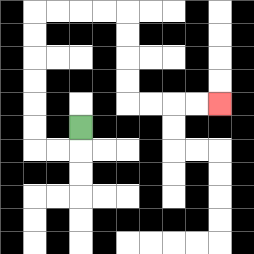{'start': '[3, 5]', 'end': '[9, 4]', 'path_directions': 'D,L,L,U,U,U,U,U,U,R,R,R,R,D,D,D,D,R,R,R,R', 'path_coordinates': '[[3, 5], [3, 6], [2, 6], [1, 6], [1, 5], [1, 4], [1, 3], [1, 2], [1, 1], [1, 0], [2, 0], [3, 0], [4, 0], [5, 0], [5, 1], [5, 2], [5, 3], [5, 4], [6, 4], [7, 4], [8, 4], [9, 4]]'}